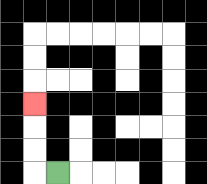{'start': '[2, 7]', 'end': '[1, 4]', 'path_directions': 'L,U,U,U', 'path_coordinates': '[[2, 7], [1, 7], [1, 6], [1, 5], [1, 4]]'}